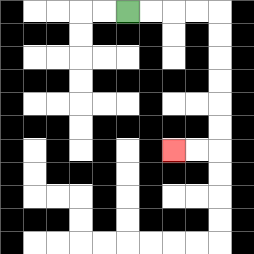{'start': '[5, 0]', 'end': '[7, 6]', 'path_directions': 'R,R,R,R,D,D,D,D,D,D,L,L', 'path_coordinates': '[[5, 0], [6, 0], [7, 0], [8, 0], [9, 0], [9, 1], [9, 2], [9, 3], [9, 4], [9, 5], [9, 6], [8, 6], [7, 6]]'}